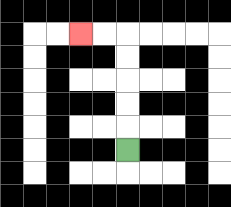{'start': '[5, 6]', 'end': '[3, 1]', 'path_directions': 'U,U,U,U,U,L,L', 'path_coordinates': '[[5, 6], [5, 5], [5, 4], [5, 3], [5, 2], [5, 1], [4, 1], [3, 1]]'}